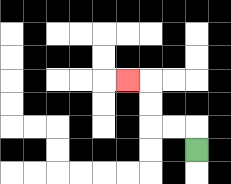{'start': '[8, 6]', 'end': '[5, 3]', 'path_directions': 'U,L,L,U,U,L', 'path_coordinates': '[[8, 6], [8, 5], [7, 5], [6, 5], [6, 4], [6, 3], [5, 3]]'}